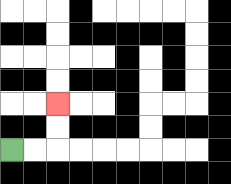{'start': '[0, 6]', 'end': '[2, 4]', 'path_directions': 'R,R,U,U', 'path_coordinates': '[[0, 6], [1, 6], [2, 6], [2, 5], [2, 4]]'}